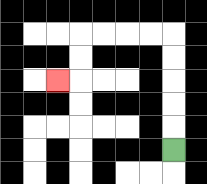{'start': '[7, 6]', 'end': '[2, 3]', 'path_directions': 'U,U,U,U,U,L,L,L,L,D,D,L', 'path_coordinates': '[[7, 6], [7, 5], [7, 4], [7, 3], [7, 2], [7, 1], [6, 1], [5, 1], [4, 1], [3, 1], [3, 2], [3, 3], [2, 3]]'}